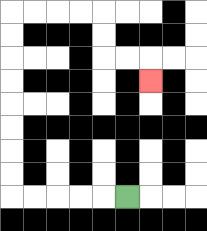{'start': '[5, 8]', 'end': '[6, 3]', 'path_directions': 'L,L,L,L,L,U,U,U,U,U,U,U,U,R,R,R,R,D,D,R,R,D', 'path_coordinates': '[[5, 8], [4, 8], [3, 8], [2, 8], [1, 8], [0, 8], [0, 7], [0, 6], [0, 5], [0, 4], [0, 3], [0, 2], [0, 1], [0, 0], [1, 0], [2, 0], [3, 0], [4, 0], [4, 1], [4, 2], [5, 2], [6, 2], [6, 3]]'}